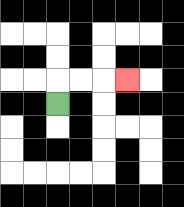{'start': '[2, 4]', 'end': '[5, 3]', 'path_directions': 'U,R,R,R', 'path_coordinates': '[[2, 4], [2, 3], [3, 3], [4, 3], [5, 3]]'}